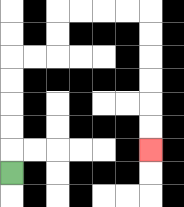{'start': '[0, 7]', 'end': '[6, 6]', 'path_directions': 'U,U,U,U,U,R,R,U,U,R,R,R,R,D,D,D,D,D,D', 'path_coordinates': '[[0, 7], [0, 6], [0, 5], [0, 4], [0, 3], [0, 2], [1, 2], [2, 2], [2, 1], [2, 0], [3, 0], [4, 0], [5, 0], [6, 0], [6, 1], [6, 2], [6, 3], [6, 4], [6, 5], [6, 6]]'}